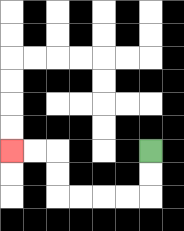{'start': '[6, 6]', 'end': '[0, 6]', 'path_directions': 'D,D,L,L,L,L,U,U,L,L', 'path_coordinates': '[[6, 6], [6, 7], [6, 8], [5, 8], [4, 8], [3, 8], [2, 8], [2, 7], [2, 6], [1, 6], [0, 6]]'}